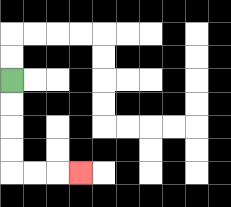{'start': '[0, 3]', 'end': '[3, 7]', 'path_directions': 'D,D,D,D,R,R,R', 'path_coordinates': '[[0, 3], [0, 4], [0, 5], [0, 6], [0, 7], [1, 7], [2, 7], [3, 7]]'}